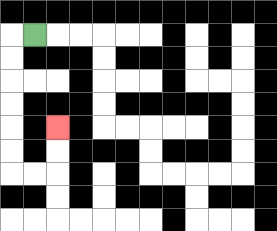{'start': '[1, 1]', 'end': '[2, 5]', 'path_directions': 'L,D,D,D,D,D,D,R,R,U,U', 'path_coordinates': '[[1, 1], [0, 1], [0, 2], [0, 3], [0, 4], [0, 5], [0, 6], [0, 7], [1, 7], [2, 7], [2, 6], [2, 5]]'}